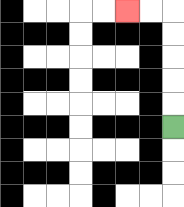{'start': '[7, 5]', 'end': '[5, 0]', 'path_directions': 'U,U,U,U,U,L,L', 'path_coordinates': '[[7, 5], [7, 4], [7, 3], [7, 2], [7, 1], [7, 0], [6, 0], [5, 0]]'}